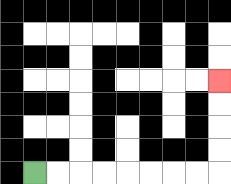{'start': '[1, 7]', 'end': '[9, 3]', 'path_directions': 'R,R,R,R,R,R,R,R,U,U,U,U', 'path_coordinates': '[[1, 7], [2, 7], [3, 7], [4, 7], [5, 7], [6, 7], [7, 7], [8, 7], [9, 7], [9, 6], [9, 5], [9, 4], [9, 3]]'}